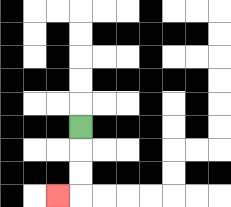{'start': '[3, 5]', 'end': '[2, 8]', 'path_directions': 'D,D,D,L', 'path_coordinates': '[[3, 5], [3, 6], [3, 7], [3, 8], [2, 8]]'}